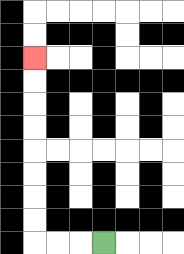{'start': '[4, 10]', 'end': '[1, 2]', 'path_directions': 'L,L,L,U,U,U,U,U,U,U,U', 'path_coordinates': '[[4, 10], [3, 10], [2, 10], [1, 10], [1, 9], [1, 8], [1, 7], [1, 6], [1, 5], [1, 4], [1, 3], [1, 2]]'}